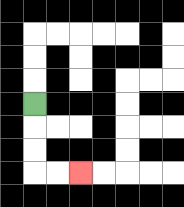{'start': '[1, 4]', 'end': '[3, 7]', 'path_directions': 'D,D,D,R,R', 'path_coordinates': '[[1, 4], [1, 5], [1, 6], [1, 7], [2, 7], [3, 7]]'}